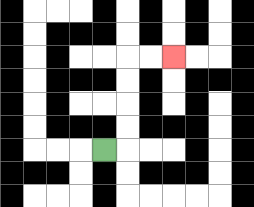{'start': '[4, 6]', 'end': '[7, 2]', 'path_directions': 'R,U,U,U,U,R,R', 'path_coordinates': '[[4, 6], [5, 6], [5, 5], [5, 4], [5, 3], [5, 2], [6, 2], [7, 2]]'}